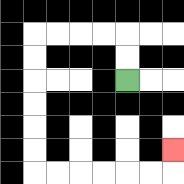{'start': '[5, 3]', 'end': '[7, 6]', 'path_directions': 'U,U,L,L,L,L,D,D,D,D,D,D,R,R,R,R,R,R,U', 'path_coordinates': '[[5, 3], [5, 2], [5, 1], [4, 1], [3, 1], [2, 1], [1, 1], [1, 2], [1, 3], [1, 4], [1, 5], [1, 6], [1, 7], [2, 7], [3, 7], [4, 7], [5, 7], [6, 7], [7, 7], [7, 6]]'}